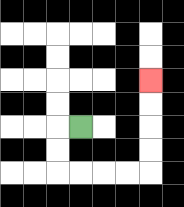{'start': '[3, 5]', 'end': '[6, 3]', 'path_directions': 'L,D,D,R,R,R,R,U,U,U,U', 'path_coordinates': '[[3, 5], [2, 5], [2, 6], [2, 7], [3, 7], [4, 7], [5, 7], [6, 7], [6, 6], [6, 5], [6, 4], [6, 3]]'}